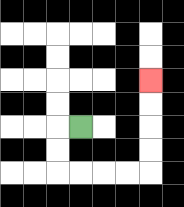{'start': '[3, 5]', 'end': '[6, 3]', 'path_directions': 'L,D,D,R,R,R,R,U,U,U,U', 'path_coordinates': '[[3, 5], [2, 5], [2, 6], [2, 7], [3, 7], [4, 7], [5, 7], [6, 7], [6, 6], [6, 5], [6, 4], [6, 3]]'}